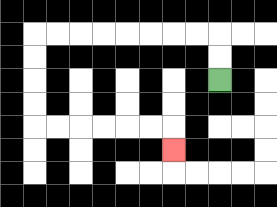{'start': '[9, 3]', 'end': '[7, 6]', 'path_directions': 'U,U,L,L,L,L,L,L,L,L,D,D,D,D,R,R,R,R,R,R,D', 'path_coordinates': '[[9, 3], [9, 2], [9, 1], [8, 1], [7, 1], [6, 1], [5, 1], [4, 1], [3, 1], [2, 1], [1, 1], [1, 2], [1, 3], [1, 4], [1, 5], [2, 5], [3, 5], [4, 5], [5, 5], [6, 5], [7, 5], [7, 6]]'}